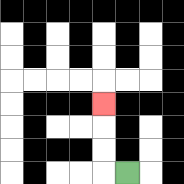{'start': '[5, 7]', 'end': '[4, 4]', 'path_directions': 'L,U,U,U', 'path_coordinates': '[[5, 7], [4, 7], [4, 6], [4, 5], [4, 4]]'}